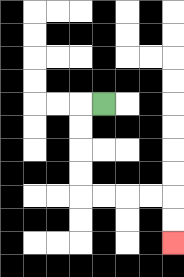{'start': '[4, 4]', 'end': '[7, 10]', 'path_directions': 'L,D,D,D,D,R,R,R,R,D,D', 'path_coordinates': '[[4, 4], [3, 4], [3, 5], [3, 6], [3, 7], [3, 8], [4, 8], [5, 8], [6, 8], [7, 8], [7, 9], [7, 10]]'}